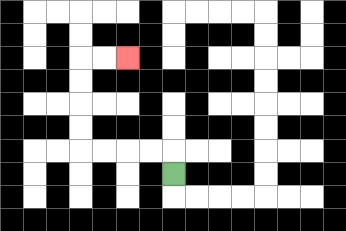{'start': '[7, 7]', 'end': '[5, 2]', 'path_directions': 'U,L,L,L,L,U,U,U,U,R,R', 'path_coordinates': '[[7, 7], [7, 6], [6, 6], [5, 6], [4, 6], [3, 6], [3, 5], [3, 4], [3, 3], [3, 2], [4, 2], [5, 2]]'}